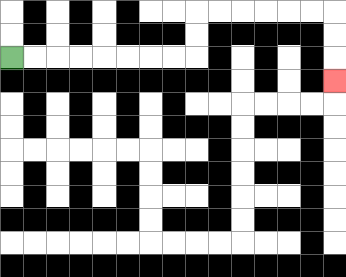{'start': '[0, 2]', 'end': '[14, 3]', 'path_directions': 'R,R,R,R,R,R,R,R,U,U,R,R,R,R,R,R,D,D,D', 'path_coordinates': '[[0, 2], [1, 2], [2, 2], [3, 2], [4, 2], [5, 2], [6, 2], [7, 2], [8, 2], [8, 1], [8, 0], [9, 0], [10, 0], [11, 0], [12, 0], [13, 0], [14, 0], [14, 1], [14, 2], [14, 3]]'}